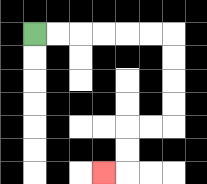{'start': '[1, 1]', 'end': '[4, 7]', 'path_directions': 'R,R,R,R,R,R,D,D,D,D,L,L,D,D,L', 'path_coordinates': '[[1, 1], [2, 1], [3, 1], [4, 1], [5, 1], [6, 1], [7, 1], [7, 2], [7, 3], [7, 4], [7, 5], [6, 5], [5, 5], [5, 6], [5, 7], [4, 7]]'}